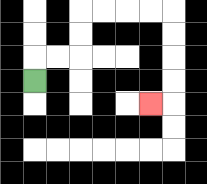{'start': '[1, 3]', 'end': '[6, 4]', 'path_directions': 'U,R,R,U,U,R,R,R,R,D,D,D,D,L', 'path_coordinates': '[[1, 3], [1, 2], [2, 2], [3, 2], [3, 1], [3, 0], [4, 0], [5, 0], [6, 0], [7, 0], [7, 1], [7, 2], [7, 3], [7, 4], [6, 4]]'}